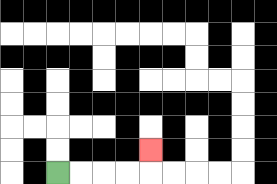{'start': '[2, 7]', 'end': '[6, 6]', 'path_directions': 'R,R,R,R,U', 'path_coordinates': '[[2, 7], [3, 7], [4, 7], [5, 7], [6, 7], [6, 6]]'}